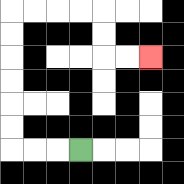{'start': '[3, 6]', 'end': '[6, 2]', 'path_directions': 'L,L,L,U,U,U,U,U,U,R,R,R,R,D,D,R,R', 'path_coordinates': '[[3, 6], [2, 6], [1, 6], [0, 6], [0, 5], [0, 4], [0, 3], [0, 2], [0, 1], [0, 0], [1, 0], [2, 0], [3, 0], [4, 0], [4, 1], [4, 2], [5, 2], [6, 2]]'}